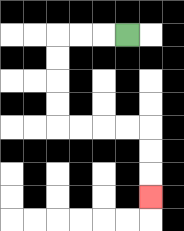{'start': '[5, 1]', 'end': '[6, 8]', 'path_directions': 'L,L,L,D,D,D,D,R,R,R,R,D,D,D', 'path_coordinates': '[[5, 1], [4, 1], [3, 1], [2, 1], [2, 2], [2, 3], [2, 4], [2, 5], [3, 5], [4, 5], [5, 5], [6, 5], [6, 6], [6, 7], [6, 8]]'}